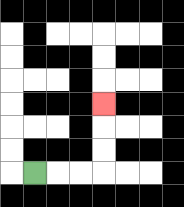{'start': '[1, 7]', 'end': '[4, 4]', 'path_directions': 'R,R,R,U,U,U', 'path_coordinates': '[[1, 7], [2, 7], [3, 7], [4, 7], [4, 6], [4, 5], [4, 4]]'}